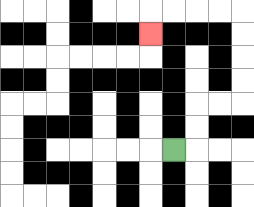{'start': '[7, 6]', 'end': '[6, 1]', 'path_directions': 'R,U,U,R,R,U,U,U,U,L,L,L,L,D', 'path_coordinates': '[[7, 6], [8, 6], [8, 5], [8, 4], [9, 4], [10, 4], [10, 3], [10, 2], [10, 1], [10, 0], [9, 0], [8, 0], [7, 0], [6, 0], [6, 1]]'}